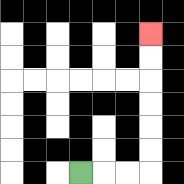{'start': '[3, 7]', 'end': '[6, 1]', 'path_directions': 'R,R,R,U,U,U,U,U,U', 'path_coordinates': '[[3, 7], [4, 7], [5, 7], [6, 7], [6, 6], [6, 5], [6, 4], [6, 3], [6, 2], [6, 1]]'}